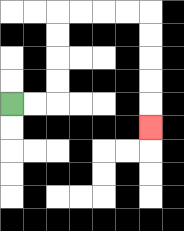{'start': '[0, 4]', 'end': '[6, 5]', 'path_directions': 'R,R,U,U,U,U,R,R,R,R,D,D,D,D,D', 'path_coordinates': '[[0, 4], [1, 4], [2, 4], [2, 3], [2, 2], [2, 1], [2, 0], [3, 0], [4, 0], [5, 0], [6, 0], [6, 1], [6, 2], [6, 3], [6, 4], [6, 5]]'}